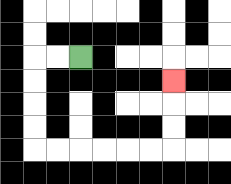{'start': '[3, 2]', 'end': '[7, 3]', 'path_directions': 'L,L,D,D,D,D,R,R,R,R,R,R,U,U,U', 'path_coordinates': '[[3, 2], [2, 2], [1, 2], [1, 3], [1, 4], [1, 5], [1, 6], [2, 6], [3, 6], [4, 6], [5, 6], [6, 6], [7, 6], [7, 5], [7, 4], [7, 3]]'}